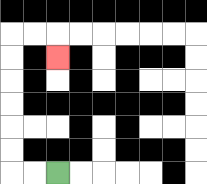{'start': '[2, 7]', 'end': '[2, 2]', 'path_directions': 'L,L,U,U,U,U,U,U,R,R,D', 'path_coordinates': '[[2, 7], [1, 7], [0, 7], [0, 6], [0, 5], [0, 4], [0, 3], [0, 2], [0, 1], [1, 1], [2, 1], [2, 2]]'}